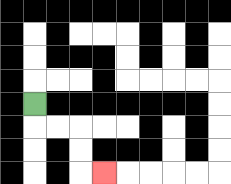{'start': '[1, 4]', 'end': '[4, 7]', 'path_directions': 'D,R,R,D,D,R', 'path_coordinates': '[[1, 4], [1, 5], [2, 5], [3, 5], [3, 6], [3, 7], [4, 7]]'}